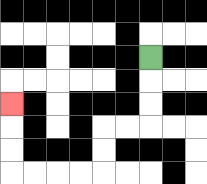{'start': '[6, 2]', 'end': '[0, 4]', 'path_directions': 'D,D,D,L,L,D,D,L,L,L,L,U,U,U', 'path_coordinates': '[[6, 2], [6, 3], [6, 4], [6, 5], [5, 5], [4, 5], [4, 6], [4, 7], [3, 7], [2, 7], [1, 7], [0, 7], [0, 6], [0, 5], [0, 4]]'}